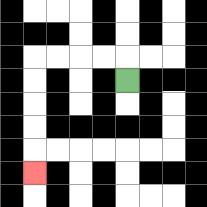{'start': '[5, 3]', 'end': '[1, 7]', 'path_directions': 'U,L,L,L,L,D,D,D,D,D', 'path_coordinates': '[[5, 3], [5, 2], [4, 2], [3, 2], [2, 2], [1, 2], [1, 3], [1, 4], [1, 5], [1, 6], [1, 7]]'}